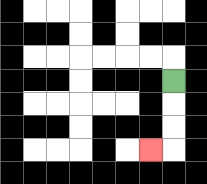{'start': '[7, 3]', 'end': '[6, 6]', 'path_directions': 'D,D,D,L', 'path_coordinates': '[[7, 3], [7, 4], [7, 5], [7, 6], [6, 6]]'}